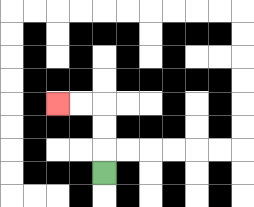{'start': '[4, 7]', 'end': '[2, 4]', 'path_directions': 'U,U,U,L,L', 'path_coordinates': '[[4, 7], [4, 6], [4, 5], [4, 4], [3, 4], [2, 4]]'}